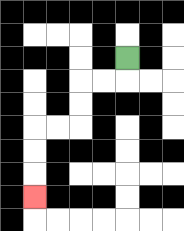{'start': '[5, 2]', 'end': '[1, 8]', 'path_directions': 'D,L,L,D,D,L,L,D,D,D', 'path_coordinates': '[[5, 2], [5, 3], [4, 3], [3, 3], [3, 4], [3, 5], [2, 5], [1, 5], [1, 6], [1, 7], [1, 8]]'}